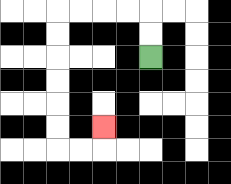{'start': '[6, 2]', 'end': '[4, 5]', 'path_directions': 'U,U,L,L,L,L,D,D,D,D,D,D,R,R,U', 'path_coordinates': '[[6, 2], [6, 1], [6, 0], [5, 0], [4, 0], [3, 0], [2, 0], [2, 1], [2, 2], [2, 3], [2, 4], [2, 5], [2, 6], [3, 6], [4, 6], [4, 5]]'}